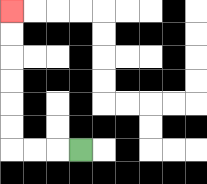{'start': '[3, 6]', 'end': '[0, 0]', 'path_directions': 'L,L,L,U,U,U,U,U,U', 'path_coordinates': '[[3, 6], [2, 6], [1, 6], [0, 6], [0, 5], [0, 4], [0, 3], [0, 2], [0, 1], [0, 0]]'}